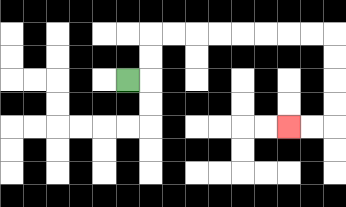{'start': '[5, 3]', 'end': '[12, 5]', 'path_directions': 'R,U,U,R,R,R,R,R,R,R,R,D,D,D,D,L,L', 'path_coordinates': '[[5, 3], [6, 3], [6, 2], [6, 1], [7, 1], [8, 1], [9, 1], [10, 1], [11, 1], [12, 1], [13, 1], [14, 1], [14, 2], [14, 3], [14, 4], [14, 5], [13, 5], [12, 5]]'}